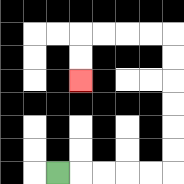{'start': '[2, 7]', 'end': '[3, 3]', 'path_directions': 'R,R,R,R,R,U,U,U,U,U,U,L,L,L,L,D,D', 'path_coordinates': '[[2, 7], [3, 7], [4, 7], [5, 7], [6, 7], [7, 7], [7, 6], [7, 5], [7, 4], [7, 3], [7, 2], [7, 1], [6, 1], [5, 1], [4, 1], [3, 1], [3, 2], [3, 3]]'}